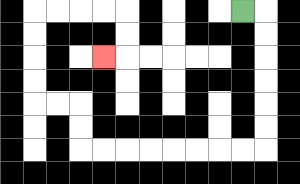{'start': '[10, 0]', 'end': '[4, 2]', 'path_directions': 'R,D,D,D,D,D,D,L,L,L,L,L,L,L,L,U,U,L,L,U,U,U,U,R,R,R,R,D,D,L', 'path_coordinates': '[[10, 0], [11, 0], [11, 1], [11, 2], [11, 3], [11, 4], [11, 5], [11, 6], [10, 6], [9, 6], [8, 6], [7, 6], [6, 6], [5, 6], [4, 6], [3, 6], [3, 5], [3, 4], [2, 4], [1, 4], [1, 3], [1, 2], [1, 1], [1, 0], [2, 0], [3, 0], [4, 0], [5, 0], [5, 1], [5, 2], [4, 2]]'}